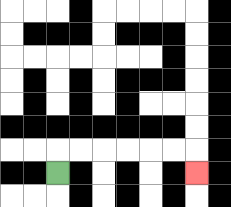{'start': '[2, 7]', 'end': '[8, 7]', 'path_directions': 'U,R,R,R,R,R,R,D', 'path_coordinates': '[[2, 7], [2, 6], [3, 6], [4, 6], [5, 6], [6, 6], [7, 6], [8, 6], [8, 7]]'}